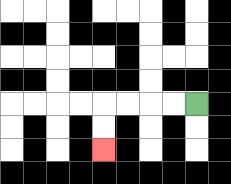{'start': '[8, 4]', 'end': '[4, 6]', 'path_directions': 'L,L,L,L,D,D', 'path_coordinates': '[[8, 4], [7, 4], [6, 4], [5, 4], [4, 4], [4, 5], [4, 6]]'}